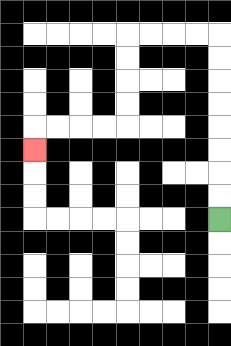{'start': '[9, 9]', 'end': '[1, 6]', 'path_directions': 'U,U,U,U,U,U,U,U,L,L,L,L,D,D,D,D,L,L,L,L,D', 'path_coordinates': '[[9, 9], [9, 8], [9, 7], [9, 6], [9, 5], [9, 4], [9, 3], [9, 2], [9, 1], [8, 1], [7, 1], [6, 1], [5, 1], [5, 2], [5, 3], [5, 4], [5, 5], [4, 5], [3, 5], [2, 5], [1, 5], [1, 6]]'}